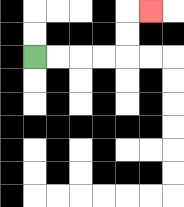{'start': '[1, 2]', 'end': '[6, 0]', 'path_directions': 'R,R,R,R,U,U,R', 'path_coordinates': '[[1, 2], [2, 2], [3, 2], [4, 2], [5, 2], [5, 1], [5, 0], [6, 0]]'}